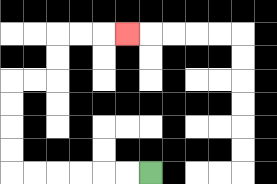{'start': '[6, 7]', 'end': '[5, 1]', 'path_directions': 'L,L,L,L,L,L,U,U,U,U,R,R,U,U,R,R,R', 'path_coordinates': '[[6, 7], [5, 7], [4, 7], [3, 7], [2, 7], [1, 7], [0, 7], [0, 6], [0, 5], [0, 4], [0, 3], [1, 3], [2, 3], [2, 2], [2, 1], [3, 1], [4, 1], [5, 1]]'}